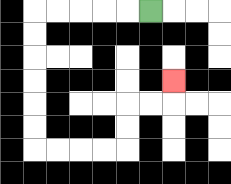{'start': '[6, 0]', 'end': '[7, 3]', 'path_directions': 'L,L,L,L,L,D,D,D,D,D,D,R,R,R,R,U,U,R,R,U', 'path_coordinates': '[[6, 0], [5, 0], [4, 0], [3, 0], [2, 0], [1, 0], [1, 1], [1, 2], [1, 3], [1, 4], [1, 5], [1, 6], [2, 6], [3, 6], [4, 6], [5, 6], [5, 5], [5, 4], [6, 4], [7, 4], [7, 3]]'}